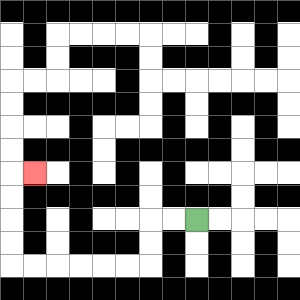{'start': '[8, 9]', 'end': '[1, 7]', 'path_directions': 'L,L,D,D,L,L,L,L,L,L,U,U,U,U,R', 'path_coordinates': '[[8, 9], [7, 9], [6, 9], [6, 10], [6, 11], [5, 11], [4, 11], [3, 11], [2, 11], [1, 11], [0, 11], [0, 10], [0, 9], [0, 8], [0, 7], [1, 7]]'}